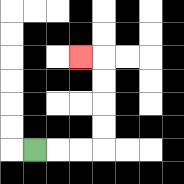{'start': '[1, 6]', 'end': '[3, 2]', 'path_directions': 'R,R,R,U,U,U,U,L', 'path_coordinates': '[[1, 6], [2, 6], [3, 6], [4, 6], [4, 5], [4, 4], [4, 3], [4, 2], [3, 2]]'}